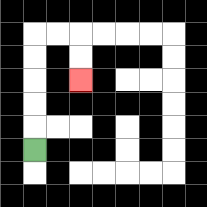{'start': '[1, 6]', 'end': '[3, 3]', 'path_directions': 'U,U,U,U,U,R,R,D,D', 'path_coordinates': '[[1, 6], [1, 5], [1, 4], [1, 3], [1, 2], [1, 1], [2, 1], [3, 1], [3, 2], [3, 3]]'}